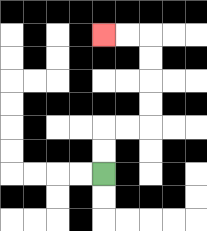{'start': '[4, 7]', 'end': '[4, 1]', 'path_directions': 'U,U,R,R,U,U,U,U,L,L', 'path_coordinates': '[[4, 7], [4, 6], [4, 5], [5, 5], [6, 5], [6, 4], [6, 3], [6, 2], [6, 1], [5, 1], [4, 1]]'}